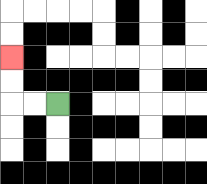{'start': '[2, 4]', 'end': '[0, 2]', 'path_directions': 'L,L,U,U', 'path_coordinates': '[[2, 4], [1, 4], [0, 4], [0, 3], [0, 2]]'}